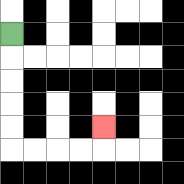{'start': '[0, 1]', 'end': '[4, 5]', 'path_directions': 'D,D,D,D,D,R,R,R,R,U', 'path_coordinates': '[[0, 1], [0, 2], [0, 3], [0, 4], [0, 5], [0, 6], [1, 6], [2, 6], [3, 6], [4, 6], [4, 5]]'}